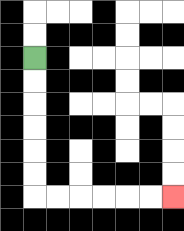{'start': '[1, 2]', 'end': '[7, 8]', 'path_directions': 'D,D,D,D,D,D,R,R,R,R,R,R', 'path_coordinates': '[[1, 2], [1, 3], [1, 4], [1, 5], [1, 6], [1, 7], [1, 8], [2, 8], [3, 8], [4, 8], [5, 8], [6, 8], [7, 8]]'}